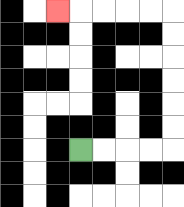{'start': '[3, 6]', 'end': '[2, 0]', 'path_directions': 'R,R,R,R,U,U,U,U,U,U,L,L,L,L,L', 'path_coordinates': '[[3, 6], [4, 6], [5, 6], [6, 6], [7, 6], [7, 5], [7, 4], [7, 3], [7, 2], [7, 1], [7, 0], [6, 0], [5, 0], [4, 0], [3, 0], [2, 0]]'}